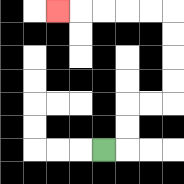{'start': '[4, 6]', 'end': '[2, 0]', 'path_directions': 'R,U,U,R,R,U,U,U,U,L,L,L,L,L', 'path_coordinates': '[[4, 6], [5, 6], [5, 5], [5, 4], [6, 4], [7, 4], [7, 3], [7, 2], [7, 1], [7, 0], [6, 0], [5, 0], [4, 0], [3, 0], [2, 0]]'}